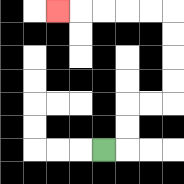{'start': '[4, 6]', 'end': '[2, 0]', 'path_directions': 'R,U,U,R,R,U,U,U,U,L,L,L,L,L', 'path_coordinates': '[[4, 6], [5, 6], [5, 5], [5, 4], [6, 4], [7, 4], [7, 3], [7, 2], [7, 1], [7, 0], [6, 0], [5, 0], [4, 0], [3, 0], [2, 0]]'}